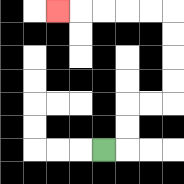{'start': '[4, 6]', 'end': '[2, 0]', 'path_directions': 'R,U,U,R,R,U,U,U,U,L,L,L,L,L', 'path_coordinates': '[[4, 6], [5, 6], [5, 5], [5, 4], [6, 4], [7, 4], [7, 3], [7, 2], [7, 1], [7, 0], [6, 0], [5, 0], [4, 0], [3, 0], [2, 0]]'}